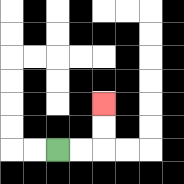{'start': '[2, 6]', 'end': '[4, 4]', 'path_directions': 'R,R,U,U', 'path_coordinates': '[[2, 6], [3, 6], [4, 6], [4, 5], [4, 4]]'}